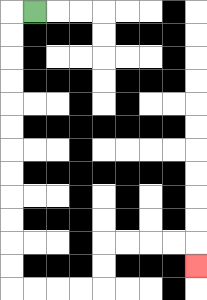{'start': '[1, 0]', 'end': '[8, 11]', 'path_directions': 'L,D,D,D,D,D,D,D,D,D,D,D,D,R,R,R,R,U,U,R,R,R,R,D', 'path_coordinates': '[[1, 0], [0, 0], [0, 1], [0, 2], [0, 3], [0, 4], [0, 5], [0, 6], [0, 7], [0, 8], [0, 9], [0, 10], [0, 11], [0, 12], [1, 12], [2, 12], [3, 12], [4, 12], [4, 11], [4, 10], [5, 10], [6, 10], [7, 10], [8, 10], [8, 11]]'}